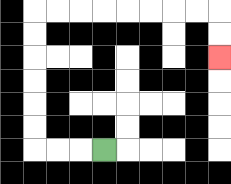{'start': '[4, 6]', 'end': '[9, 2]', 'path_directions': 'L,L,L,U,U,U,U,U,U,R,R,R,R,R,R,R,R,D,D', 'path_coordinates': '[[4, 6], [3, 6], [2, 6], [1, 6], [1, 5], [1, 4], [1, 3], [1, 2], [1, 1], [1, 0], [2, 0], [3, 0], [4, 0], [5, 0], [6, 0], [7, 0], [8, 0], [9, 0], [9, 1], [9, 2]]'}